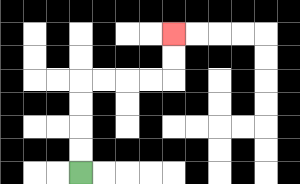{'start': '[3, 7]', 'end': '[7, 1]', 'path_directions': 'U,U,U,U,R,R,R,R,U,U', 'path_coordinates': '[[3, 7], [3, 6], [3, 5], [3, 4], [3, 3], [4, 3], [5, 3], [6, 3], [7, 3], [7, 2], [7, 1]]'}